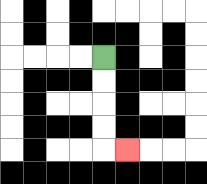{'start': '[4, 2]', 'end': '[5, 6]', 'path_directions': 'D,D,D,D,R', 'path_coordinates': '[[4, 2], [4, 3], [4, 4], [4, 5], [4, 6], [5, 6]]'}